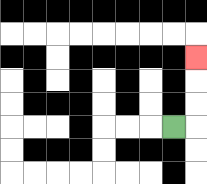{'start': '[7, 5]', 'end': '[8, 2]', 'path_directions': 'R,U,U,U', 'path_coordinates': '[[7, 5], [8, 5], [8, 4], [8, 3], [8, 2]]'}